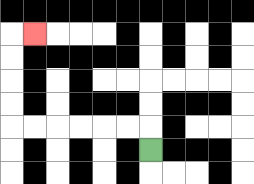{'start': '[6, 6]', 'end': '[1, 1]', 'path_directions': 'U,L,L,L,L,L,L,U,U,U,U,R', 'path_coordinates': '[[6, 6], [6, 5], [5, 5], [4, 5], [3, 5], [2, 5], [1, 5], [0, 5], [0, 4], [0, 3], [0, 2], [0, 1], [1, 1]]'}